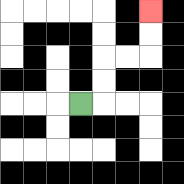{'start': '[3, 4]', 'end': '[6, 0]', 'path_directions': 'R,U,U,R,R,U,U', 'path_coordinates': '[[3, 4], [4, 4], [4, 3], [4, 2], [5, 2], [6, 2], [6, 1], [6, 0]]'}